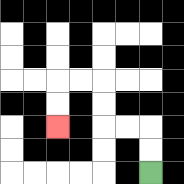{'start': '[6, 7]', 'end': '[2, 5]', 'path_directions': 'U,U,L,L,U,U,L,L,D,D', 'path_coordinates': '[[6, 7], [6, 6], [6, 5], [5, 5], [4, 5], [4, 4], [4, 3], [3, 3], [2, 3], [2, 4], [2, 5]]'}